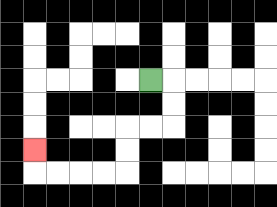{'start': '[6, 3]', 'end': '[1, 6]', 'path_directions': 'R,D,D,L,L,D,D,L,L,L,L,U', 'path_coordinates': '[[6, 3], [7, 3], [7, 4], [7, 5], [6, 5], [5, 5], [5, 6], [5, 7], [4, 7], [3, 7], [2, 7], [1, 7], [1, 6]]'}